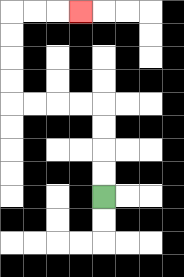{'start': '[4, 8]', 'end': '[3, 0]', 'path_directions': 'U,U,U,U,L,L,L,L,U,U,U,U,R,R,R', 'path_coordinates': '[[4, 8], [4, 7], [4, 6], [4, 5], [4, 4], [3, 4], [2, 4], [1, 4], [0, 4], [0, 3], [0, 2], [0, 1], [0, 0], [1, 0], [2, 0], [3, 0]]'}